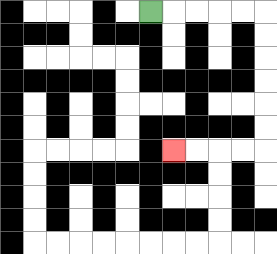{'start': '[6, 0]', 'end': '[7, 6]', 'path_directions': 'R,R,R,R,R,D,D,D,D,D,D,L,L,L,L', 'path_coordinates': '[[6, 0], [7, 0], [8, 0], [9, 0], [10, 0], [11, 0], [11, 1], [11, 2], [11, 3], [11, 4], [11, 5], [11, 6], [10, 6], [9, 6], [8, 6], [7, 6]]'}